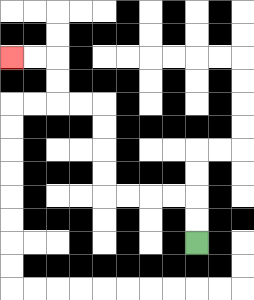{'start': '[8, 10]', 'end': '[0, 2]', 'path_directions': 'U,U,L,L,L,L,U,U,U,U,L,L,U,U,L,L', 'path_coordinates': '[[8, 10], [8, 9], [8, 8], [7, 8], [6, 8], [5, 8], [4, 8], [4, 7], [4, 6], [4, 5], [4, 4], [3, 4], [2, 4], [2, 3], [2, 2], [1, 2], [0, 2]]'}